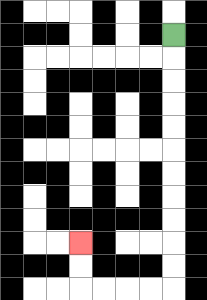{'start': '[7, 1]', 'end': '[3, 10]', 'path_directions': 'D,D,D,D,D,D,D,D,D,D,D,L,L,L,L,U,U', 'path_coordinates': '[[7, 1], [7, 2], [7, 3], [7, 4], [7, 5], [7, 6], [7, 7], [7, 8], [7, 9], [7, 10], [7, 11], [7, 12], [6, 12], [5, 12], [4, 12], [3, 12], [3, 11], [3, 10]]'}